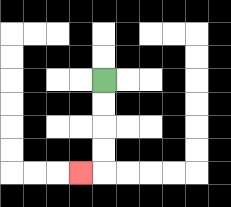{'start': '[4, 3]', 'end': '[3, 7]', 'path_directions': 'D,D,D,D,L', 'path_coordinates': '[[4, 3], [4, 4], [4, 5], [4, 6], [4, 7], [3, 7]]'}